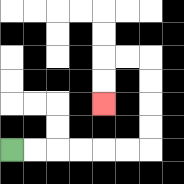{'start': '[0, 6]', 'end': '[4, 4]', 'path_directions': 'R,R,R,R,R,R,U,U,U,U,L,L,D,D', 'path_coordinates': '[[0, 6], [1, 6], [2, 6], [3, 6], [4, 6], [5, 6], [6, 6], [6, 5], [6, 4], [6, 3], [6, 2], [5, 2], [4, 2], [4, 3], [4, 4]]'}